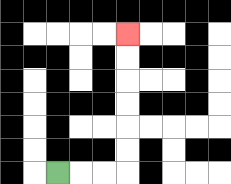{'start': '[2, 7]', 'end': '[5, 1]', 'path_directions': 'R,R,R,U,U,U,U,U,U', 'path_coordinates': '[[2, 7], [3, 7], [4, 7], [5, 7], [5, 6], [5, 5], [5, 4], [5, 3], [5, 2], [5, 1]]'}